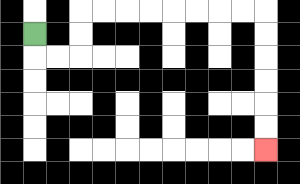{'start': '[1, 1]', 'end': '[11, 6]', 'path_directions': 'D,R,R,U,U,R,R,R,R,R,R,R,R,D,D,D,D,D,D', 'path_coordinates': '[[1, 1], [1, 2], [2, 2], [3, 2], [3, 1], [3, 0], [4, 0], [5, 0], [6, 0], [7, 0], [8, 0], [9, 0], [10, 0], [11, 0], [11, 1], [11, 2], [11, 3], [11, 4], [11, 5], [11, 6]]'}